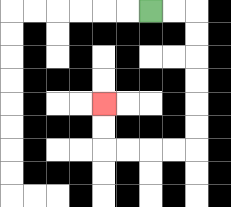{'start': '[6, 0]', 'end': '[4, 4]', 'path_directions': 'R,R,D,D,D,D,D,D,L,L,L,L,U,U', 'path_coordinates': '[[6, 0], [7, 0], [8, 0], [8, 1], [8, 2], [8, 3], [8, 4], [8, 5], [8, 6], [7, 6], [6, 6], [5, 6], [4, 6], [4, 5], [4, 4]]'}